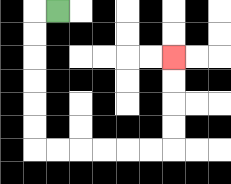{'start': '[2, 0]', 'end': '[7, 2]', 'path_directions': 'L,D,D,D,D,D,D,R,R,R,R,R,R,U,U,U,U', 'path_coordinates': '[[2, 0], [1, 0], [1, 1], [1, 2], [1, 3], [1, 4], [1, 5], [1, 6], [2, 6], [3, 6], [4, 6], [5, 6], [6, 6], [7, 6], [7, 5], [7, 4], [7, 3], [7, 2]]'}